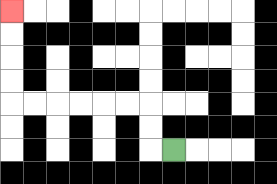{'start': '[7, 6]', 'end': '[0, 0]', 'path_directions': 'L,U,U,L,L,L,L,L,L,U,U,U,U', 'path_coordinates': '[[7, 6], [6, 6], [6, 5], [6, 4], [5, 4], [4, 4], [3, 4], [2, 4], [1, 4], [0, 4], [0, 3], [0, 2], [0, 1], [0, 0]]'}